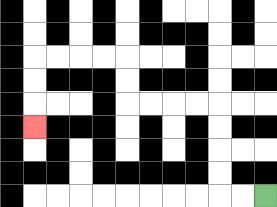{'start': '[11, 8]', 'end': '[1, 5]', 'path_directions': 'L,L,U,U,U,U,L,L,L,L,U,U,L,L,L,L,D,D,D', 'path_coordinates': '[[11, 8], [10, 8], [9, 8], [9, 7], [9, 6], [9, 5], [9, 4], [8, 4], [7, 4], [6, 4], [5, 4], [5, 3], [5, 2], [4, 2], [3, 2], [2, 2], [1, 2], [1, 3], [1, 4], [1, 5]]'}